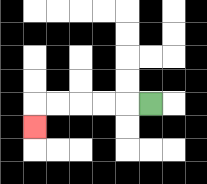{'start': '[6, 4]', 'end': '[1, 5]', 'path_directions': 'L,L,L,L,L,D', 'path_coordinates': '[[6, 4], [5, 4], [4, 4], [3, 4], [2, 4], [1, 4], [1, 5]]'}